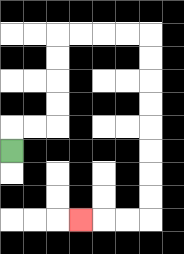{'start': '[0, 6]', 'end': '[3, 9]', 'path_directions': 'U,R,R,U,U,U,U,R,R,R,R,D,D,D,D,D,D,D,D,L,L,L', 'path_coordinates': '[[0, 6], [0, 5], [1, 5], [2, 5], [2, 4], [2, 3], [2, 2], [2, 1], [3, 1], [4, 1], [5, 1], [6, 1], [6, 2], [6, 3], [6, 4], [6, 5], [6, 6], [6, 7], [6, 8], [6, 9], [5, 9], [4, 9], [3, 9]]'}